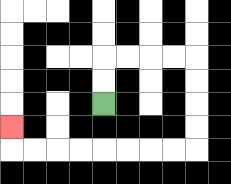{'start': '[4, 4]', 'end': '[0, 5]', 'path_directions': 'U,U,R,R,R,R,D,D,D,D,L,L,L,L,L,L,L,L,U', 'path_coordinates': '[[4, 4], [4, 3], [4, 2], [5, 2], [6, 2], [7, 2], [8, 2], [8, 3], [8, 4], [8, 5], [8, 6], [7, 6], [6, 6], [5, 6], [4, 6], [3, 6], [2, 6], [1, 6], [0, 6], [0, 5]]'}